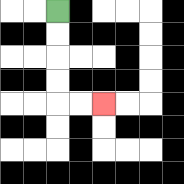{'start': '[2, 0]', 'end': '[4, 4]', 'path_directions': 'D,D,D,D,R,R', 'path_coordinates': '[[2, 0], [2, 1], [2, 2], [2, 3], [2, 4], [3, 4], [4, 4]]'}